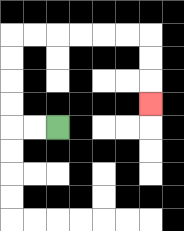{'start': '[2, 5]', 'end': '[6, 4]', 'path_directions': 'L,L,U,U,U,U,R,R,R,R,R,R,D,D,D', 'path_coordinates': '[[2, 5], [1, 5], [0, 5], [0, 4], [0, 3], [0, 2], [0, 1], [1, 1], [2, 1], [3, 1], [4, 1], [5, 1], [6, 1], [6, 2], [6, 3], [6, 4]]'}